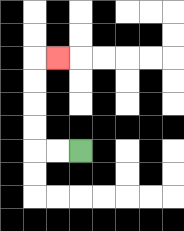{'start': '[3, 6]', 'end': '[2, 2]', 'path_directions': 'L,L,U,U,U,U,R', 'path_coordinates': '[[3, 6], [2, 6], [1, 6], [1, 5], [1, 4], [1, 3], [1, 2], [2, 2]]'}